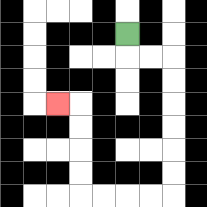{'start': '[5, 1]', 'end': '[2, 4]', 'path_directions': 'D,R,R,D,D,D,D,D,D,L,L,L,L,U,U,U,U,L', 'path_coordinates': '[[5, 1], [5, 2], [6, 2], [7, 2], [7, 3], [7, 4], [7, 5], [7, 6], [7, 7], [7, 8], [6, 8], [5, 8], [4, 8], [3, 8], [3, 7], [3, 6], [3, 5], [3, 4], [2, 4]]'}